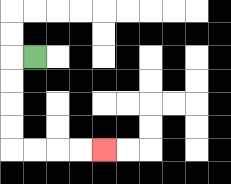{'start': '[1, 2]', 'end': '[4, 6]', 'path_directions': 'L,D,D,D,D,R,R,R,R', 'path_coordinates': '[[1, 2], [0, 2], [0, 3], [0, 4], [0, 5], [0, 6], [1, 6], [2, 6], [3, 6], [4, 6]]'}